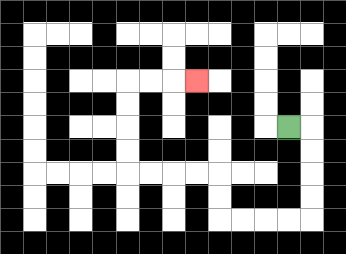{'start': '[12, 5]', 'end': '[8, 3]', 'path_directions': 'R,D,D,D,D,L,L,L,L,U,U,L,L,L,L,U,U,U,U,R,R,R', 'path_coordinates': '[[12, 5], [13, 5], [13, 6], [13, 7], [13, 8], [13, 9], [12, 9], [11, 9], [10, 9], [9, 9], [9, 8], [9, 7], [8, 7], [7, 7], [6, 7], [5, 7], [5, 6], [5, 5], [5, 4], [5, 3], [6, 3], [7, 3], [8, 3]]'}